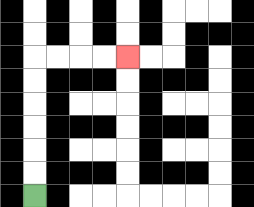{'start': '[1, 8]', 'end': '[5, 2]', 'path_directions': 'U,U,U,U,U,U,R,R,R,R', 'path_coordinates': '[[1, 8], [1, 7], [1, 6], [1, 5], [1, 4], [1, 3], [1, 2], [2, 2], [3, 2], [4, 2], [5, 2]]'}